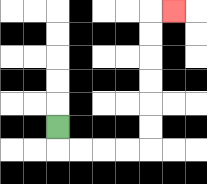{'start': '[2, 5]', 'end': '[7, 0]', 'path_directions': 'D,R,R,R,R,U,U,U,U,U,U,R', 'path_coordinates': '[[2, 5], [2, 6], [3, 6], [4, 6], [5, 6], [6, 6], [6, 5], [6, 4], [6, 3], [6, 2], [6, 1], [6, 0], [7, 0]]'}